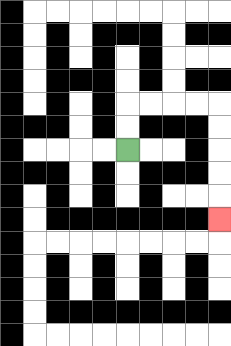{'start': '[5, 6]', 'end': '[9, 9]', 'path_directions': 'U,U,R,R,R,R,D,D,D,D,D', 'path_coordinates': '[[5, 6], [5, 5], [5, 4], [6, 4], [7, 4], [8, 4], [9, 4], [9, 5], [9, 6], [9, 7], [9, 8], [9, 9]]'}